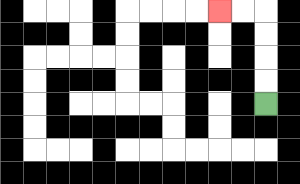{'start': '[11, 4]', 'end': '[9, 0]', 'path_directions': 'U,U,U,U,L,L', 'path_coordinates': '[[11, 4], [11, 3], [11, 2], [11, 1], [11, 0], [10, 0], [9, 0]]'}